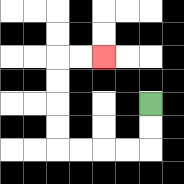{'start': '[6, 4]', 'end': '[4, 2]', 'path_directions': 'D,D,L,L,L,L,U,U,U,U,R,R', 'path_coordinates': '[[6, 4], [6, 5], [6, 6], [5, 6], [4, 6], [3, 6], [2, 6], [2, 5], [2, 4], [2, 3], [2, 2], [3, 2], [4, 2]]'}